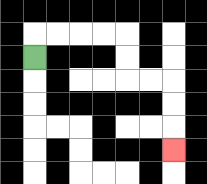{'start': '[1, 2]', 'end': '[7, 6]', 'path_directions': 'U,R,R,R,R,D,D,R,R,D,D,D', 'path_coordinates': '[[1, 2], [1, 1], [2, 1], [3, 1], [4, 1], [5, 1], [5, 2], [5, 3], [6, 3], [7, 3], [7, 4], [7, 5], [7, 6]]'}